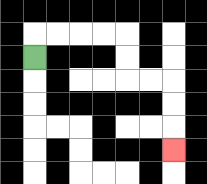{'start': '[1, 2]', 'end': '[7, 6]', 'path_directions': 'U,R,R,R,R,D,D,R,R,D,D,D', 'path_coordinates': '[[1, 2], [1, 1], [2, 1], [3, 1], [4, 1], [5, 1], [5, 2], [5, 3], [6, 3], [7, 3], [7, 4], [7, 5], [7, 6]]'}